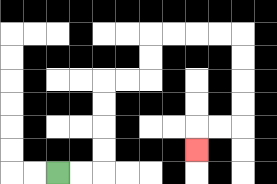{'start': '[2, 7]', 'end': '[8, 6]', 'path_directions': 'R,R,U,U,U,U,R,R,U,U,R,R,R,R,D,D,D,D,L,L,D', 'path_coordinates': '[[2, 7], [3, 7], [4, 7], [4, 6], [4, 5], [4, 4], [4, 3], [5, 3], [6, 3], [6, 2], [6, 1], [7, 1], [8, 1], [9, 1], [10, 1], [10, 2], [10, 3], [10, 4], [10, 5], [9, 5], [8, 5], [8, 6]]'}